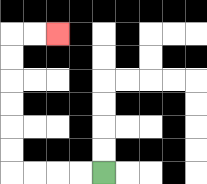{'start': '[4, 7]', 'end': '[2, 1]', 'path_directions': 'L,L,L,L,U,U,U,U,U,U,R,R', 'path_coordinates': '[[4, 7], [3, 7], [2, 7], [1, 7], [0, 7], [0, 6], [0, 5], [0, 4], [0, 3], [0, 2], [0, 1], [1, 1], [2, 1]]'}